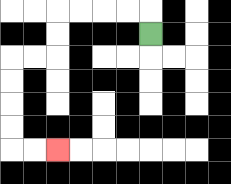{'start': '[6, 1]', 'end': '[2, 6]', 'path_directions': 'U,L,L,L,L,D,D,L,L,D,D,D,D,R,R', 'path_coordinates': '[[6, 1], [6, 0], [5, 0], [4, 0], [3, 0], [2, 0], [2, 1], [2, 2], [1, 2], [0, 2], [0, 3], [0, 4], [0, 5], [0, 6], [1, 6], [2, 6]]'}